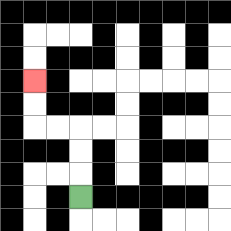{'start': '[3, 8]', 'end': '[1, 3]', 'path_directions': 'U,U,U,L,L,U,U', 'path_coordinates': '[[3, 8], [3, 7], [3, 6], [3, 5], [2, 5], [1, 5], [1, 4], [1, 3]]'}